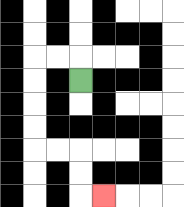{'start': '[3, 3]', 'end': '[4, 8]', 'path_directions': 'U,L,L,D,D,D,D,R,R,D,D,R', 'path_coordinates': '[[3, 3], [3, 2], [2, 2], [1, 2], [1, 3], [1, 4], [1, 5], [1, 6], [2, 6], [3, 6], [3, 7], [3, 8], [4, 8]]'}